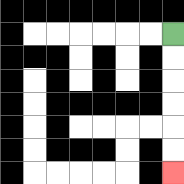{'start': '[7, 1]', 'end': '[7, 7]', 'path_directions': 'D,D,D,D,D,D', 'path_coordinates': '[[7, 1], [7, 2], [7, 3], [7, 4], [7, 5], [7, 6], [7, 7]]'}